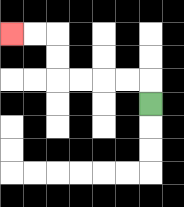{'start': '[6, 4]', 'end': '[0, 1]', 'path_directions': 'U,L,L,L,L,U,U,L,L', 'path_coordinates': '[[6, 4], [6, 3], [5, 3], [4, 3], [3, 3], [2, 3], [2, 2], [2, 1], [1, 1], [0, 1]]'}